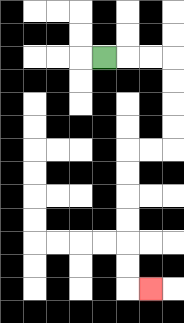{'start': '[4, 2]', 'end': '[6, 12]', 'path_directions': 'R,R,R,D,D,D,D,L,L,D,D,D,D,D,D,R', 'path_coordinates': '[[4, 2], [5, 2], [6, 2], [7, 2], [7, 3], [7, 4], [7, 5], [7, 6], [6, 6], [5, 6], [5, 7], [5, 8], [5, 9], [5, 10], [5, 11], [5, 12], [6, 12]]'}